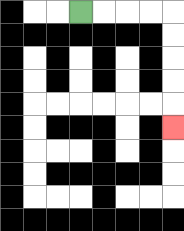{'start': '[3, 0]', 'end': '[7, 5]', 'path_directions': 'R,R,R,R,D,D,D,D,D', 'path_coordinates': '[[3, 0], [4, 0], [5, 0], [6, 0], [7, 0], [7, 1], [7, 2], [7, 3], [7, 4], [7, 5]]'}